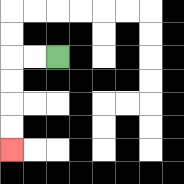{'start': '[2, 2]', 'end': '[0, 6]', 'path_directions': 'L,L,D,D,D,D', 'path_coordinates': '[[2, 2], [1, 2], [0, 2], [0, 3], [0, 4], [0, 5], [0, 6]]'}